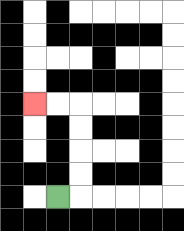{'start': '[2, 8]', 'end': '[1, 4]', 'path_directions': 'R,U,U,U,U,L,L', 'path_coordinates': '[[2, 8], [3, 8], [3, 7], [3, 6], [3, 5], [3, 4], [2, 4], [1, 4]]'}